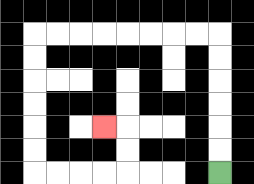{'start': '[9, 7]', 'end': '[4, 5]', 'path_directions': 'U,U,U,U,U,U,L,L,L,L,L,L,L,L,D,D,D,D,D,D,R,R,R,R,U,U,L', 'path_coordinates': '[[9, 7], [9, 6], [9, 5], [9, 4], [9, 3], [9, 2], [9, 1], [8, 1], [7, 1], [6, 1], [5, 1], [4, 1], [3, 1], [2, 1], [1, 1], [1, 2], [1, 3], [1, 4], [1, 5], [1, 6], [1, 7], [2, 7], [3, 7], [4, 7], [5, 7], [5, 6], [5, 5], [4, 5]]'}